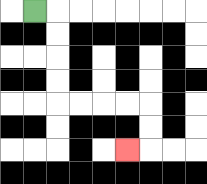{'start': '[1, 0]', 'end': '[5, 6]', 'path_directions': 'R,D,D,D,D,R,R,R,R,D,D,L', 'path_coordinates': '[[1, 0], [2, 0], [2, 1], [2, 2], [2, 3], [2, 4], [3, 4], [4, 4], [5, 4], [6, 4], [6, 5], [6, 6], [5, 6]]'}